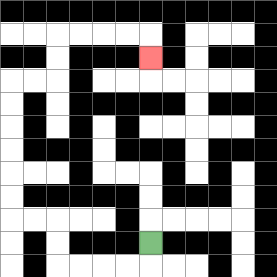{'start': '[6, 10]', 'end': '[6, 2]', 'path_directions': 'D,L,L,L,L,U,U,L,L,U,U,U,U,U,U,R,R,U,U,R,R,R,R,D', 'path_coordinates': '[[6, 10], [6, 11], [5, 11], [4, 11], [3, 11], [2, 11], [2, 10], [2, 9], [1, 9], [0, 9], [0, 8], [0, 7], [0, 6], [0, 5], [0, 4], [0, 3], [1, 3], [2, 3], [2, 2], [2, 1], [3, 1], [4, 1], [5, 1], [6, 1], [6, 2]]'}